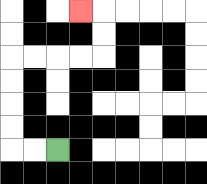{'start': '[2, 6]', 'end': '[3, 0]', 'path_directions': 'L,L,U,U,U,U,R,R,R,R,U,U,L', 'path_coordinates': '[[2, 6], [1, 6], [0, 6], [0, 5], [0, 4], [0, 3], [0, 2], [1, 2], [2, 2], [3, 2], [4, 2], [4, 1], [4, 0], [3, 0]]'}